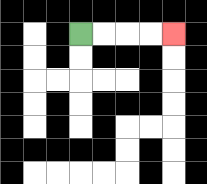{'start': '[3, 1]', 'end': '[7, 1]', 'path_directions': 'R,R,R,R', 'path_coordinates': '[[3, 1], [4, 1], [5, 1], [6, 1], [7, 1]]'}